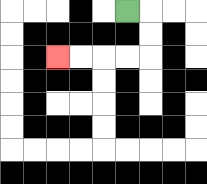{'start': '[5, 0]', 'end': '[2, 2]', 'path_directions': 'R,D,D,L,L,L,L', 'path_coordinates': '[[5, 0], [6, 0], [6, 1], [6, 2], [5, 2], [4, 2], [3, 2], [2, 2]]'}